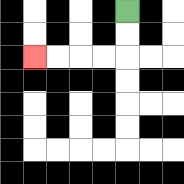{'start': '[5, 0]', 'end': '[1, 2]', 'path_directions': 'D,D,L,L,L,L', 'path_coordinates': '[[5, 0], [5, 1], [5, 2], [4, 2], [3, 2], [2, 2], [1, 2]]'}